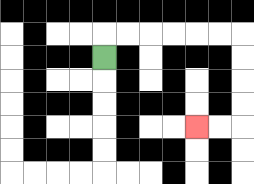{'start': '[4, 2]', 'end': '[8, 5]', 'path_directions': 'U,R,R,R,R,R,R,D,D,D,D,L,L', 'path_coordinates': '[[4, 2], [4, 1], [5, 1], [6, 1], [7, 1], [8, 1], [9, 1], [10, 1], [10, 2], [10, 3], [10, 4], [10, 5], [9, 5], [8, 5]]'}